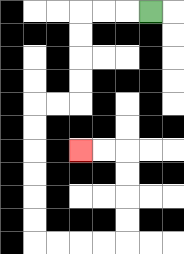{'start': '[6, 0]', 'end': '[3, 6]', 'path_directions': 'L,L,L,D,D,D,D,L,L,D,D,D,D,D,D,R,R,R,R,U,U,U,U,L,L', 'path_coordinates': '[[6, 0], [5, 0], [4, 0], [3, 0], [3, 1], [3, 2], [3, 3], [3, 4], [2, 4], [1, 4], [1, 5], [1, 6], [1, 7], [1, 8], [1, 9], [1, 10], [2, 10], [3, 10], [4, 10], [5, 10], [5, 9], [5, 8], [5, 7], [5, 6], [4, 6], [3, 6]]'}